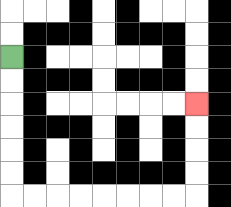{'start': '[0, 2]', 'end': '[8, 4]', 'path_directions': 'D,D,D,D,D,D,R,R,R,R,R,R,R,R,U,U,U,U', 'path_coordinates': '[[0, 2], [0, 3], [0, 4], [0, 5], [0, 6], [0, 7], [0, 8], [1, 8], [2, 8], [3, 8], [4, 8], [5, 8], [6, 8], [7, 8], [8, 8], [8, 7], [8, 6], [8, 5], [8, 4]]'}